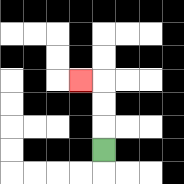{'start': '[4, 6]', 'end': '[3, 3]', 'path_directions': 'U,U,U,L', 'path_coordinates': '[[4, 6], [4, 5], [4, 4], [4, 3], [3, 3]]'}